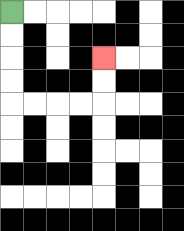{'start': '[0, 0]', 'end': '[4, 2]', 'path_directions': 'D,D,D,D,R,R,R,R,U,U', 'path_coordinates': '[[0, 0], [0, 1], [0, 2], [0, 3], [0, 4], [1, 4], [2, 4], [3, 4], [4, 4], [4, 3], [4, 2]]'}